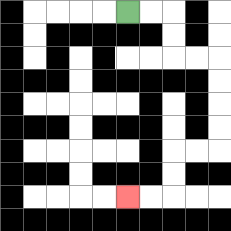{'start': '[5, 0]', 'end': '[5, 8]', 'path_directions': 'R,R,D,D,R,R,D,D,D,D,L,L,D,D,L,L', 'path_coordinates': '[[5, 0], [6, 0], [7, 0], [7, 1], [7, 2], [8, 2], [9, 2], [9, 3], [9, 4], [9, 5], [9, 6], [8, 6], [7, 6], [7, 7], [7, 8], [6, 8], [5, 8]]'}